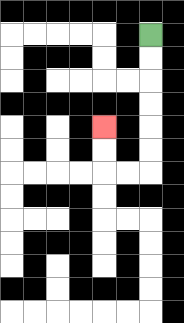{'start': '[6, 1]', 'end': '[4, 5]', 'path_directions': 'D,D,D,D,D,D,L,L,U,U', 'path_coordinates': '[[6, 1], [6, 2], [6, 3], [6, 4], [6, 5], [6, 6], [6, 7], [5, 7], [4, 7], [4, 6], [4, 5]]'}